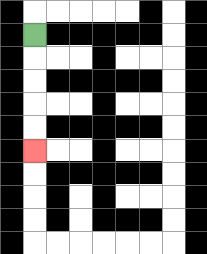{'start': '[1, 1]', 'end': '[1, 6]', 'path_directions': 'D,D,D,D,D', 'path_coordinates': '[[1, 1], [1, 2], [1, 3], [1, 4], [1, 5], [1, 6]]'}